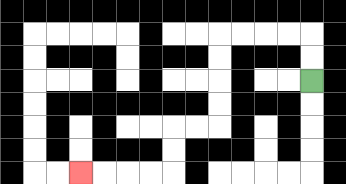{'start': '[13, 3]', 'end': '[3, 7]', 'path_directions': 'U,U,L,L,L,L,D,D,D,D,L,L,D,D,L,L,L,L', 'path_coordinates': '[[13, 3], [13, 2], [13, 1], [12, 1], [11, 1], [10, 1], [9, 1], [9, 2], [9, 3], [9, 4], [9, 5], [8, 5], [7, 5], [7, 6], [7, 7], [6, 7], [5, 7], [4, 7], [3, 7]]'}